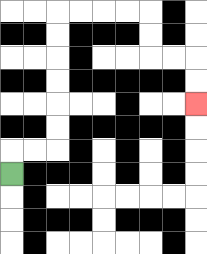{'start': '[0, 7]', 'end': '[8, 4]', 'path_directions': 'U,R,R,U,U,U,U,U,U,R,R,R,R,D,D,R,R,D,D', 'path_coordinates': '[[0, 7], [0, 6], [1, 6], [2, 6], [2, 5], [2, 4], [2, 3], [2, 2], [2, 1], [2, 0], [3, 0], [4, 0], [5, 0], [6, 0], [6, 1], [6, 2], [7, 2], [8, 2], [8, 3], [8, 4]]'}